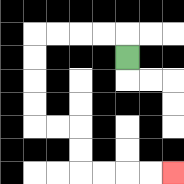{'start': '[5, 2]', 'end': '[7, 7]', 'path_directions': 'U,L,L,L,L,D,D,D,D,R,R,D,D,R,R,R,R', 'path_coordinates': '[[5, 2], [5, 1], [4, 1], [3, 1], [2, 1], [1, 1], [1, 2], [1, 3], [1, 4], [1, 5], [2, 5], [3, 5], [3, 6], [3, 7], [4, 7], [5, 7], [6, 7], [7, 7]]'}